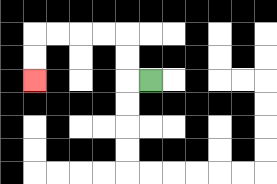{'start': '[6, 3]', 'end': '[1, 3]', 'path_directions': 'L,U,U,L,L,L,L,D,D', 'path_coordinates': '[[6, 3], [5, 3], [5, 2], [5, 1], [4, 1], [3, 1], [2, 1], [1, 1], [1, 2], [1, 3]]'}